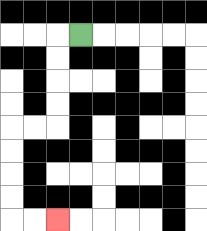{'start': '[3, 1]', 'end': '[2, 9]', 'path_directions': 'L,D,D,D,D,L,L,D,D,D,D,R,R', 'path_coordinates': '[[3, 1], [2, 1], [2, 2], [2, 3], [2, 4], [2, 5], [1, 5], [0, 5], [0, 6], [0, 7], [0, 8], [0, 9], [1, 9], [2, 9]]'}